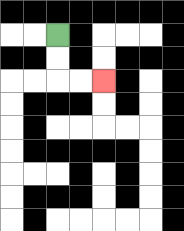{'start': '[2, 1]', 'end': '[4, 3]', 'path_directions': 'D,D,R,R', 'path_coordinates': '[[2, 1], [2, 2], [2, 3], [3, 3], [4, 3]]'}